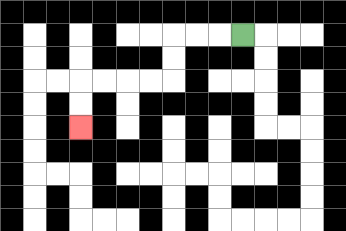{'start': '[10, 1]', 'end': '[3, 5]', 'path_directions': 'L,L,L,D,D,L,L,L,L,D,D', 'path_coordinates': '[[10, 1], [9, 1], [8, 1], [7, 1], [7, 2], [7, 3], [6, 3], [5, 3], [4, 3], [3, 3], [3, 4], [3, 5]]'}